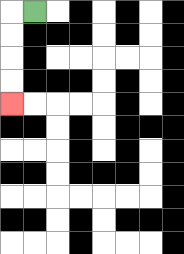{'start': '[1, 0]', 'end': '[0, 4]', 'path_directions': 'L,D,D,D,D', 'path_coordinates': '[[1, 0], [0, 0], [0, 1], [0, 2], [0, 3], [0, 4]]'}